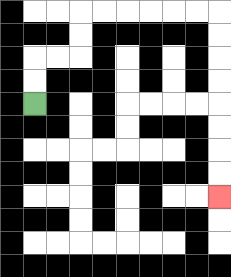{'start': '[1, 4]', 'end': '[9, 8]', 'path_directions': 'U,U,R,R,U,U,R,R,R,R,R,R,D,D,D,D,D,D,D,D', 'path_coordinates': '[[1, 4], [1, 3], [1, 2], [2, 2], [3, 2], [3, 1], [3, 0], [4, 0], [5, 0], [6, 0], [7, 0], [8, 0], [9, 0], [9, 1], [9, 2], [9, 3], [9, 4], [9, 5], [9, 6], [9, 7], [9, 8]]'}